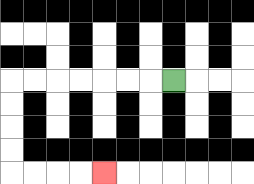{'start': '[7, 3]', 'end': '[4, 7]', 'path_directions': 'L,L,L,L,L,L,L,D,D,D,D,R,R,R,R', 'path_coordinates': '[[7, 3], [6, 3], [5, 3], [4, 3], [3, 3], [2, 3], [1, 3], [0, 3], [0, 4], [0, 5], [0, 6], [0, 7], [1, 7], [2, 7], [3, 7], [4, 7]]'}